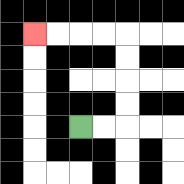{'start': '[3, 5]', 'end': '[1, 1]', 'path_directions': 'R,R,U,U,U,U,L,L,L,L', 'path_coordinates': '[[3, 5], [4, 5], [5, 5], [5, 4], [5, 3], [5, 2], [5, 1], [4, 1], [3, 1], [2, 1], [1, 1]]'}